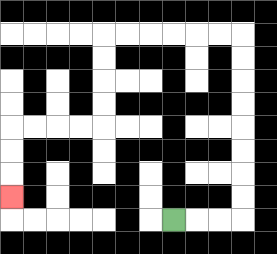{'start': '[7, 9]', 'end': '[0, 8]', 'path_directions': 'R,R,R,U,U,U,U,U,U,U,U,L,L,L,L,L,L,D,D,D,D,L,L,L,L,D,D,D', 'path_coordinates': '[[7, 9], [8, 9], [9, 9], [10, 9], [10, 8], [10, 7], [10, 6], [10, 5], [10, 4], [10, 3], [10, 2], [10, 1], [9, 1], [8, 1], [7, 1], [6, 1], [5, 1], [4, 1], [4, 2], [4, 3], [4, 4], [4, 5], [3, 5], [2, 5], [1, 5], [0, 5], [0, 6], [0, 7], [0, 8]]'}